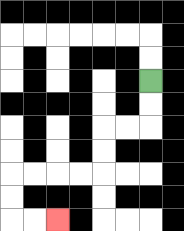{'start': '[6, 3]', 'end': '[2, 9]', 'path_directions': 'D,D,L,L,D,D,L,L,L,L,D,D,R,R', 'path_coordinates': '[[6, 3], [6, 4], [6, 5], [5, 5], [4, 5], [4, 6], [4, 7], [3, 7], [2, 7], [1, 7], [0, 7], [0, 8], [0, 9], [1, 9], [2, 9]]'}